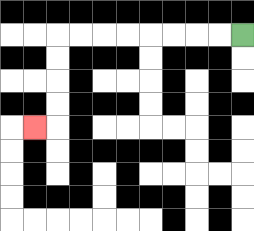{'start': '[10, 1]', 'end': '[1, 5]', 'path_directions': 'L,L,L,L,L,L,L,L,D,D,D,D,L', 'path_coordinates': '[[10, 1], [9, 1], [8, 1], [7, 1], [6, 1], [5, 1], [4, 1], [3, 1], [2, 1], [2, 2], [2, 3], [2, 4], [2, 5], [1, 5]]'}